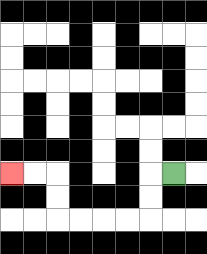{'start': '[7, 7]', 'end': '[0, 7]', 'path_directions': 'L,D,D,L,L,L,L,U,U,L,L', 'path_coordinates': '[[7, 7], [6, 7], [6, 8], [6, 9], [5, 9], [4, 9], [3, 9], [2, 9], [2, 8], [2, 7], [1, 7], [0, 7]]'}